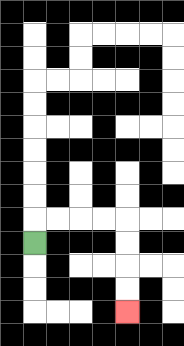{'start': '[1, 10]', 'end': '[5, 13]', 'path_directions': 'U,R,R,R,R,D,D,D,D', 'path_coordinates': '[[1, 10], [1, 9], [2, 9], [3, 9], [4, 9], [5, 9], [5, 10], [5, 11], [5, 12], [5, 13]]'}